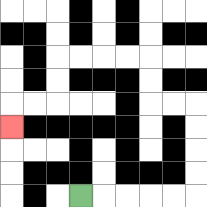{'start': '[3, 8]', 'end': '[0, 5]', 'path_directions': 'R,R,R,R,R,U,U,U,U,L,L,U,U,L,L,L,L,D,D,L,L,D', 'path_coordinates': '[[3, 8], [4, 8], [5, 8], [6, 8], [7, 8], [8, 8], [8, 7], [8, 6], [8, 5], [8, 4], [7, 4], [6, 4], [6, 3], [6, 2], [5, 2], [4, 2], [3, 2], [2, 2], [2, 3], [2, 4], [1, 4], [0, 4], [0, 5]]'}